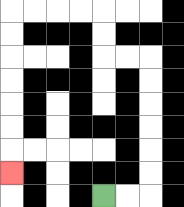{'start': '[4, 8]', 'end': '[0, 7]', 'path_directions': 'R,R,U,U,U,U,U,U,L,L,U,U,L,L,L,L,D,D,D,D,D,D,D', 'path_coordinates': '[[4, 8], [5, 8], [6, 8], [6, 7], [6, 6], [6, 5], [6, 4], [6, 3], [6, 2], [5, 2], [4, 2], [4, 1], [4, 0], [3, 0], [2, 0], [1, 0], [0, 0], [0, 1], [0, 2], [0, 3], [0, 4], [0, 5], [0, 6], [0, 7]]'}